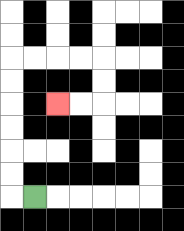{'start': '[1, 8]', 'end': '[2, 4]', 'path_directions': 'L,U,U,U,U,U,U,R,R,R,R,D,D,L,L', 'path_coordinates': '[[1, 8], [0, 8], [0, 7], [0, 6], [0, 5], [0, 4], [0, 3], [0, 2], [1, 2], [2, 2], [3, 2], [4, 2], [4, 3], [4, 4], [3, 4], [2, 4]]'}